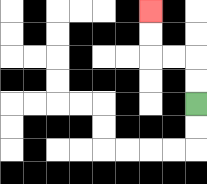{'start': '[8, 4]', 'end': '[6, 0]', 'path_directions': 'U,U,L,L,U,U', 'path_coordinates': '[[8, 4], [8, 3], [8, 2], [7, 2], [6, 2], [6, 1], [6, 0]]'}